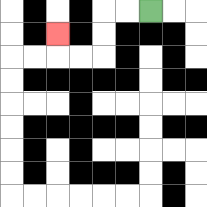{'start': '[6, 0]', 'end': '[2, 1]', 'path_directions': 'L,L,D,D,L,L,U', 'path_coordinates': '[[6, 0], [5, 0], [4, 0], [4, 1], [4, 2], [3, 2], [2, 2], [2, 1]]'}